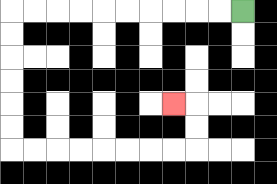{'start': '[10, 0]', 'end': '[7, 4]', 'path_directions': 'L,L,L,L,L,L,L,L,L,L,D,D,D,D,D,D,R,R,R,R,R,R,R,R,U,U,L', 'path_coordinates': '[[10, 0], [9, 0], [8, 0], [7, 0], [6, 0], [5, 0], [4, 0], [3, 0], [2, 0], [1, 0], [0, 0], [0, 1], [0, 2], [0, 3], [0, 4], [0, 5], [0, 6], [1, 6], [2, 6], [3, 6], [4, 6], [5, 6], [6, 6], [7, 6], [8, 6], [8, 5], [8, 4], [7, 4]]'}